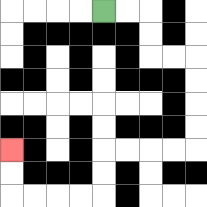{'start': '[4, 0]', 'end': '[0, 6]', 'path_directions': 'R,R,D,D,R,R,D,D,D,D,L,L,L,L,D,D,L,L,L,L,U,U', 'path_coordinates': '[[4, 0], [5, 0], [6, 0], [6, 1], [6, 2], [7, 2], [8, 2], [8, 3], [8, 4], [8, 5], [8, 6], [7, 6], [6, 6], [5, 6], [4, 6], [4, 7], [4, 8], [3, 8], [2, 8], [1, 8], [0, 8], [0, 7], [0, 6]]'}